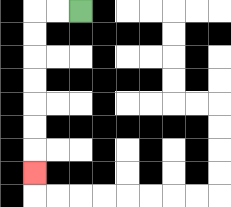{'start': '[3, 0]', 'end': '[1, 7]', 'path_directions': 'L,L,D,D,D,D,D,D,D', 'path_coordinates': '[[3, 0], [2, 0], [1, 0], [1, 1], [1, 2], [1, 3], [1, 4], [1, 5], [1, 6], [1, 7]]'}